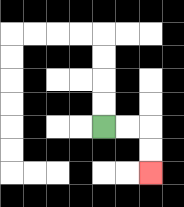{'start': '[4, 5]', 'end': '[6, 7]', 'path_directions': 'R,R,D,D', 'path_coordinates': '[[4, 5], [5, 5], [6, 5], [6, 6], [6, 7]]'}